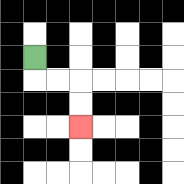{'start': '[1, 2]', 'end': '[3, 5]', 'path_directions': 'D,R,R,D,D', 'path_coordinates': '[[1, 2], [1, 3], [2, 3], [3, 3], [3, 4], [3, 5]]'}